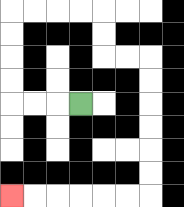{'start': '[3, 4]', 'end': '[0, 8]', 'path_directions': 'L,L,L,U,U,U,U,R,R,R,R,D,D,R,R,D,D,D,D,D,D,L,L,L,L,L,L', 'path_coordinates': '[[3, 4], [2, 4], [1, 4], [0, 4], [0, 3], [0, 2], [0, 1], [0, 0], [1, 0], [2, 0], [3, 0], [4, 0], [4, 1], [4, 2], [5, 2], [6, 2], [6, 3], [6, 4], [6, 5], [6, 6], [6, 7], [6, 8], [5, 8], [4, 8], [3, 8], [2, 8], [1, 8], [0, 8]]'}